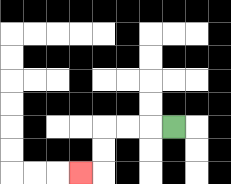{'start': '[7, 5]', 'end': '[3, 7]', 'path_directions': 'L,L,L,D,D,L', 'path_coordinates': '[[7, 5], [6, 5], [5, 5], [4, 5], [4, 6], [4, 7], [3, 7]]'}